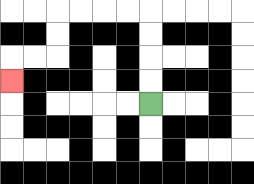{'start': '[6, 4]', 'end': '[0, 3]', 'path_directions': 'U,U,U,U,L,L,L,L,D,D,L,L,D', 'path_coordinates': '[[6, 4], [6, 3], [6, 2], [6, 1], [6, 0], [5, 0], [4, 0], [3, 0], [2, 0], [2, 1], [2, 2], [1, 2], [0, 2], [0, 3]]'}